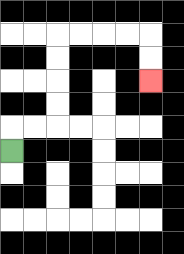{'start': '[0, 6]', 'end': '[6, 3]', 'path_directions': 'U,R,R,U,U,U,U,R,R,R,R,D,D', 'path_coordinates': '[[0, 6], [0, 5], [1, 5], [2, 5], [2, 4], [2, 3], [2, 2], [2, 1], [3, 1], [4, 1], [5, 1], [6, 1], [6, 2], [6, 3]]'}